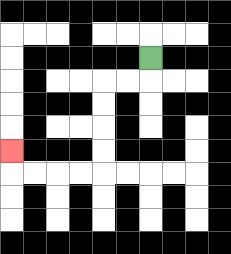{'start': '[6, 2]', 'end': '[0, 6]', 'path_directions': 'D,L,L,D,D,D,D,L,L,L,L,U', 'path_coordinates': '[[6, 2], [6, 3], [5, 3], [4, 3], [4, 4], [4, 5], [4, 6], [4, 7], [3, 7], [2, 7], [1, 7], [0, 7], [0, 6]]'}